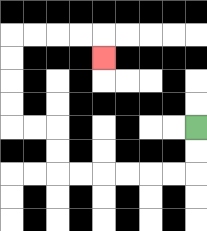{'start': '[8, 5]', 'end': '[4, 2]', 'path_directions': 'D,D,L,L,L,L,L,L,U,U,L,L,U,U,U,U,R,R,R,R,D', 'path_coordinates': '[[8, 5], [8, 6], [8, 7], [7, 7], [6, 7], [5, 7], [4, 7], [3, 7], [2, 7], [2, 6], [2, 5], [1, 5], [0, 5], [0, 4], [0, 3], [0, 2], [0, 1], [1, 1], [2, 1], [3, 1], [4, 1], [4, 2]]'}